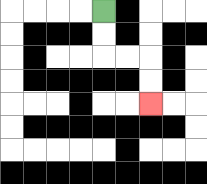{'start': '[4, 0]', 'end': '[6, 4]', 'path_directions': 'D,D,R,R,D,D', 'path_coordinates': '[[4, 0], [4, 1], [4, 2], [5, 2], [6, 2], [6, 3], [6, 4]]'}